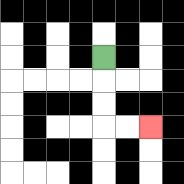{'start': '[4, 2]', 'end': '[6, 5]', 'path_directions': 'D,D,D,R,R', 'path_coordinates': '[[4, 2], [4, 3], [4, 4], [4, 5], [5, 5], [6, 5]]'}